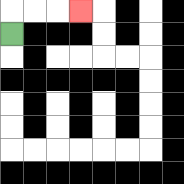{'start': '[0, 1]', 'end': '[3, 0]', 'path_directions': 'U,R,R,R', 'path_coordinates': '[[0, 1], [0, 0], [1, 0], [2, 0], [3, 0]]'}